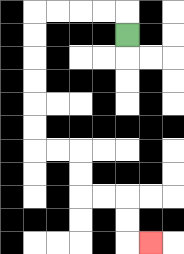{'start': '[5, 1]', 'end': '[6, 10]', 'path_directions': 'U,L,L,L,L,D,D,D,D,D,D,R,R,D,D,R,R,D,D,R', 'path_coordinates': '[[5, 1], [5, 0], [4, 0], [3, 0], [2, 0], [1, 0], [1, 1], [1, 2], [1, 3], [1, 4], [1, 5], [1, 6], [2, 6], [3, 6], [3, 7], [3, 8], [4, 8], [5, 8], [5, 9], [5, 10], [6, 10]]'}